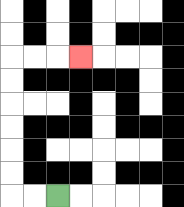{'start': '[2, 8]', 'end': '[3, 2]', 'path_directions': 'L,L,U,U,U,U,U,U,R,R,R', 'path_coordinates': '[[2, 8], [1, 8], [0, 8], [0, 7], [0, 6], [0, 5], [0, 4], [0, 3], [0, 2], [1, 2], [2, 2], [3, 2]]'}